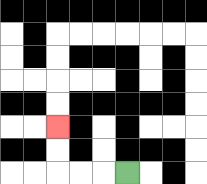{'start': '[5, 7]', 'end': '[2, 5]', 'path_directions': 'L,L,L,U,U', 'path_coordinates': '[[5, 7], [4, 7], [3, 7], [2, 7], [2, 6], [2, 5]]'}